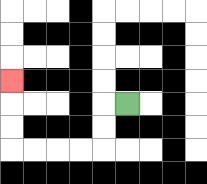{'start': '[5, 4]', 'end': '[0, 3]', 'path_directions': 'L,D,D,L,L,L,L,U,U,U', 'path_coordinates': '[[5, 4], [4, 4], [4, 5], [4, 6], [3, 6], [2, 6], [1, 6], [0, 6], [0, 5], [0, 4], [0, 3]]'}